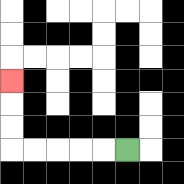{'start': '[5, 6]', 'end': '[0, 3]', 'path_directions': 'L,L,L,L,L,U,U,U', 'path_coordinates': '[[5, 6], [4, 6], [3, 6], [2, 6], [1, 6], [0, 6], [0, 5], [0, 4], [0, 3]]'}